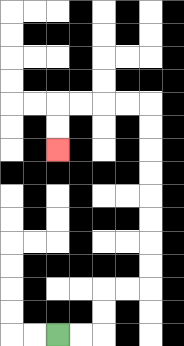{'start': '[2, 14]', 'end': '[2, 6]', 'path_directions': 'R,R,U,U,R,R,U,U,U,U,U,U,U,U,L,L,L,L,D,D', 'path_coordinates': '[[2, 14], [3, 14], [4, 14], [4, 13], [4, 12], [5, 12], [6, 12], [6, 11], [6, 10], [6, 9], [6, 8], [6, 7], [6, 6], [6, 5], [6, 4], [5, 4], [4, 4], [3, 4], [2, 4], [2, 5], [2, 6]]'}